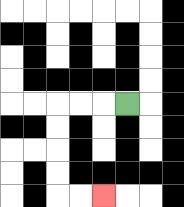{'start': '[5, 4]', 'end': '[4, 8]', 'path_directions': 'L,L,L,D,D,D,D,R,R', 'path_coordinates': '[[5, 4], [4, 4], [3, 4], [2, 4], [2, 5], [2, 6], [2, 7], [2, 8], [3, 8], [4, 8]]'}